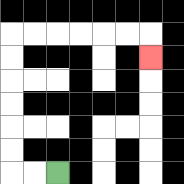{'start': '[2, 7]', 'end': '[6, 2]', 'path_directions': 'L,L,U,U,U,U,U,U,R,R,R,R,R,R,D', 'path_coordinates': '[[2, 7], [1, 7], [0, 7], [0, 6], [0, 5], [0, 4], [0, 3], [0, 2], [0, 1], [1, 1], [2, 1], [3, 1], [4, 1], [5, 1], [6, 1], [6, 2]]'}